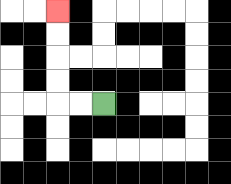{'start': '[4, 4]', 'end': '[2, 0]', 'path_directions': 'L,L,U,U,U,U', 'path_coordinates': '[[4, 4], [3, 4], [2, 4], [2, 3], [2, 2], [2, 1], [2, 0]]'}